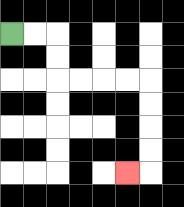{'start': '[0, 1]', 'end': '[5, 7]', 'path_directions': 'R,R,D,D,R,R,R,R,D,D,D,D,L', 'path_coordinates': '[[0, 1], [1, 1], [2, 1], [2, 2], [2, 3], [3, 3], [4, 3], [5, 3], [6, 3], [6, 4], [6, 5], [6, 6], [6, 7], [5, 7]]'}